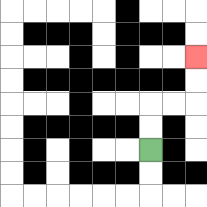{'start': '[6, 6]', 'end': '[8, 2]', 'path_directions': 'U,U,R,R,U,U', 'path_coordinates': '[[6, 6], [6, 5], [6, 4], [7, 4], [8, 4], [8, 3], [8, 2]]'}